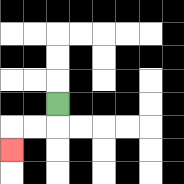{'start': '[2, 4]', 'end': '[0, 6]', 'path_directions': 'D,L,L,D', 'path_coordinates': '[[2, 4], [2, 5], [1, 5], [0, 5], [0, 6]]'}